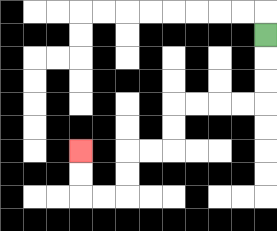{'start': '[11, 1]', 'end': '[3, 6]', 'path_directions': 'D,D,D,L,L,L,L,D,D,L,L,D,D,L,L,U,U', 'path_coordinates': '[[11, 1], [11, 2], [11, 3], [11, 4], [10, 4], [9, 4], [8, 4], [7, 4], [7, 5], [7, 6], [6, 6], [5, 6], [5, 7], [5, 8], [4, 8], [3, 8], [3, 7], [3, 6]]'}